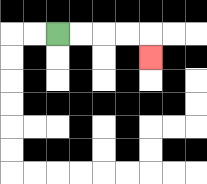{'start': '[2, 1]', 'end': '[6, 2]', 'path_directions': 'R,R,R,R,D', 'path_coordinates': '[[2, 1], [3, 1], [4, 1], [5, 1], [6, 1], [6, 2]]'}